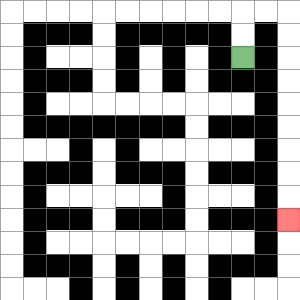{'start': '[10, 2]', 'end': '[12, 9]', 'path_directions': 'U,U,R,R,D,D,D,D,D,D,D,D,D', 'path_coordinates': '[[10, 2], [10, 1], [10, 0], [11, 0], [12, 0], [12, 1], [12, 2], [12, 3], [12, 4], [12, 5], [12, 6], [12, 7], [12, 8], [12, 9]]'}